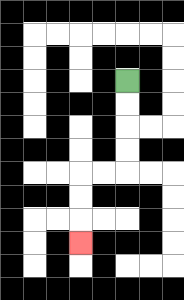{'start': '[5, 3]', 'end': '[3, 10]', 'path_directions': 'D,D,D,D,L,L,D,D,D', 'path_coordinates': '[[5, 3], [5, 4], [5, 5], [5, 6], [5, 7], [4, 7], [3, 7], [3, 8], [3, 9], [3, 10]]'}